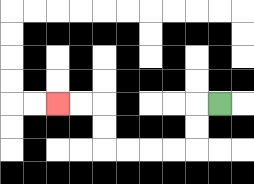{'start': '[9, 4]', 'end': '[2, 4]', 'path_directions': 'L,D,D,L,L,L,L,U,U,L,L', 'path_coordinates': '[[9, 4], [8, 4], [8, 5], [8, 6], [7, 6], [6, 6], [5, 6], [4, 6], [4, 5], [4, 4], [3, 4], [2, 4]]'}